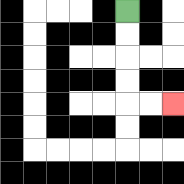{'start': '[5, 0]', 'end': '[7, 4]', 'path_directions': 'D,D,D,D,R,R', 'path_coordinates': '[[5, 0], [5, 1], [5, 2], [5, 3], [5, 4], [6, 4], [7, 4]]'}